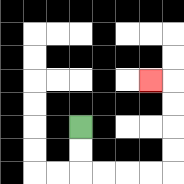{'start': '[3, 5]', 'end': '[6, 3]', 'path_directions': 'D,D,R,R,R,R,U,U,U,U,L', 'path_coordinates': '[[3, 5], [3, 6], [3, 7], [4, 7], [5, 7], [6, 7], [7, 7], [7, 6], [7, 5], [7, 4], [7, 3], [6, 3]]'}